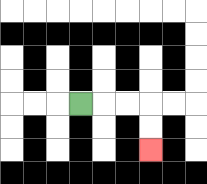{'start': '[3, 4]', 'end': '[6, 6]', 'path_directions': 'R,R,R,D,D', 'path_coordinates': '[[3, 4], [4, 4], [5, 4], [6, 4], [6, 5], [6, 6]]'}